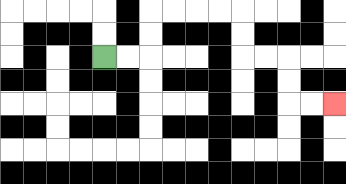{'start': '[4, 2]', 'end': '[14, 4]', 'path_directions': 'R,R,U,U,R,R,R,R,D,D,R,R,D,D,R,R', 'path_coordinates': '[[4, 2], [5, 2], [6, 2], [6, 1], [6, 0], [7, 0], [8, 0], [9, 0], [10, 0], [10, 1], [10, 2], [11, 2], [12, 2], [12, 3], [12, 4], [13, 4], [14, 4]]'}